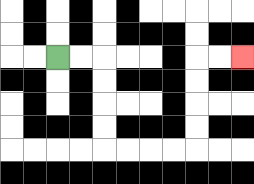{'start': '[2, 2]', 'end': '[10, 2]', 'path_directions': 'R,R,D,D,D,D,R,R,R,R,U,U,U,U,R,R', 'path_coordinates': '[[2, 2], [3, 2], [4, 2], [4, 3], [4, 4], [4, 5], [4, 6], [5, 6], [6, 6], [7, 6], [8, 6], [8, 5], [8, 4], [8, 3], [8, 2], [9, 2], [10, 2]]'}